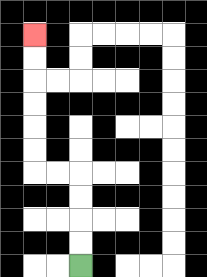{'start': '[3, 11]', 'end': '[1, 1]', 'path_directions': 'U,U,U,U,L,L,U,U,U,U,U,U', 'path_coordinates': '[[3, 11], [3, 10], [3, 9], [3, 8], [3, 7], [2, 7], [1, 7], [1, 6], [1, 5], [1, 4], [1, 3], [1, 2], [1, 1]]'}